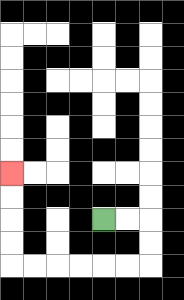{'start': '[4, 9]', 'end': '[0, 7]', 'path_directions': 'R,R,D,D,L,L,L,L,L,L,U,U,U,U', 'path_coordinates': '[[4, 9], [5, 9], [6, 9], [6, 10], [6, 11], [5, 11], [4, 11], [3, 11], [2, 11], [1, 11], [0, 11], [0, 10], [0, 9], [0, 8], [0, 7]]'}